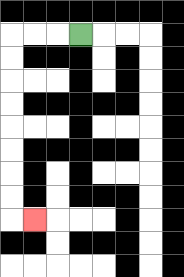{'start': '[3, 1]', 'end': '[1, 9]', 'path_directions': 'L,L,L,D,D,D,D,D,D,D,D,R', 'path_coordinates': '[[3, 1], [2, 1], [1, 1], [0, 1], [0, 2], [0, 3], [0, 4], [0, 5], [0, 6], [0, 7], [0, 8], [0, 9], [1, 9]]'}